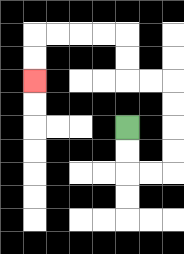{'start': '[5, 5]', 'end': '[1, 3]', 'path_directions': 'D,D,R,R,U,U,U,U,L,L,U,U,L,L,L,L,D,D', 'path_coordinates': '[[5, 5], [5, 6], [5, 7], [6, 7], [7, 7], [7, 6], [7, 5], [7, 4], [7, 3], [6, 3], [5, 3], [5, 2], [5, 1], [4, 1], [3, 1], [2, 1], [1, 1], [1, 2], [1, 3]]'}